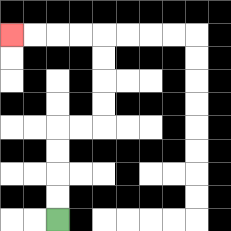{'start': '[2, 9]', 'end': '[0, 1]', 'path_directions': 'U,U,U,U,R,R,U,U,U,U,L,L,L,L', 'path_coordinates': '[[2, 9], [2, 8], [2, 7], [2, 6], [2, 5], [3, 5], [4, 5], [4, 4], [4, 3], [4, 2], [4, 1], [3, 1], [2, 1], [1, 1], [0, 1]]'}